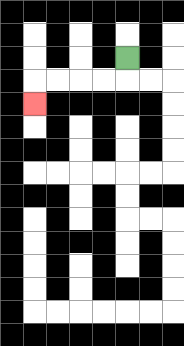{'start': '[5, 2]', 'end': '[1, 4]', 'path_directions': 'D,L,L,L,L,D', 'path_coordinates': '[[5, 2], [5, 3], [4, 3], [3, 3], [2, 3], [1, 3], [1, 4]]'}